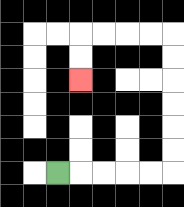{'start': '[2, 7]', 'end': '[3, 3]', 'path_directions': 'R,R,R,R,R,U,U,U,U,U,U,L,L,L,L,D,D', 'path_coordinates': '[[2, 7], [3, 7], [4, 7], [5, 7], [6, 7], [7, 7], [7, 6], [7, 5], [7, 4], [7, 3], [7, 2], [7, 1], [6, 1], [5, 1], [4, 1], [3, 1], [3, 2], [3, 3]]'}